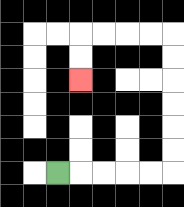{'start': '[2, 7]', 'end': '[3, 3]', 'path_directions': 'R,R,R,R,R,U,U,U,U,U,U,L,L,L,L,D,D', 'path_coordinates': '[[2, 7], [3, 7], [4, 7], [5, 7], [6, 7], [7, 7], [7, 6], [7, 5], [7, 4], [7, 3], [7, 2], [7, 1], [6, 1], [5, 1], [4, 1], [3, 1], [3, 2], [3, 3]]'}